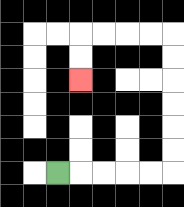{'start': '[2, 7]', 'end': '[3, 3]', 'path_directions': 'R,R,R,R,R,U,U,U,U,U,U,L,L,L,L,D,D', 'path_coordinates': '[[2, 7], [3, 7], [4, 7], [5, 7], [6, 7], [7, 7], [7, 6], [7, 5], [7, 4], [7, 3], [7, 2], [7, 1], [6, 1], [5, 1], [4, 1], [3, 1], [3, 2], [3, 3]]'}